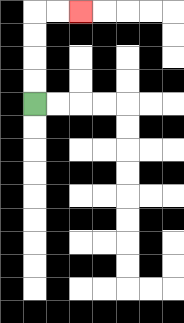{'start': '[1, 4]', 'end': '[3, 0]', 'path_directions': 'U,U,U,U,R,R', 'path_coordinates': '[[1, 4], [1, 3], [1, 2], [1, 1], [1, 0], [2, 0], [3, 0]]'}